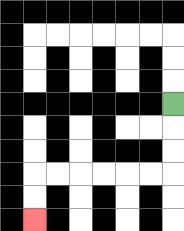{'start': '[7, 4]', 'end': '[1, 9]', 'path_directions': 'D,D,D,L,L,L,L,L,L,D,D', 'path_coordinates': '[[7, 4], [7, 5], [7, 6], [7, 7], [6, 7], [5, 7], [4, 7], [3, 7], [2, 7], [1, 7], [1, 8], [1, 9]]'}